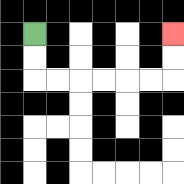{'start': '[1, 1]', 'end': '[7, 1]', 'path_directions': 'D,D,R,R,R,R,R,R,U,U', 'path_coordinates': '[[1, 1], [1, 2], [1, 3], [2, 3], [3, 3], [4, 3], [5, 3], [6, 3], [7, 3], [7, 2], [7, 1]]'}